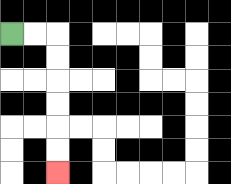{'start': '[0, 1]', 'end': '[2, 7]', 'path_directions': 'R,R,D,D,D,D,D,D', 'path_coordinates': '[[0, 1], [1, 1], [2, 1], [2, 2], [2, 3], [2, 4], [2, 5], [2, 6], [2, 7]]'}